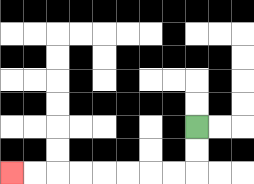{'start': '[8, 5]', 'end': '[0, 7]', 'path_directions': 'D,D,L,L,L,L,L,L,L,L', 'path_coordinates': '[[8, 5], [8, 6], [8, 7], [7, 7], [6, 7], [5, 7], [4, 7], [3, 7], [2, 7], [1, 7], [0, 7]]'}